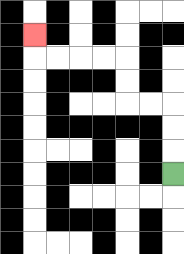{'start': '[7, 7]', 'end': '[1, 1]', 'path_directions': 'U,U,U,L,L,U,U,L,L,L,L,U', 'path_coordinates': '[[7, 7], [7, 6], [7, 5], [7, 4], [6, 4], [5, 4], [5, 3], [5, 2], [4, 2], [3, 2], [2, 2], [1, 2], [1, 1]]'}